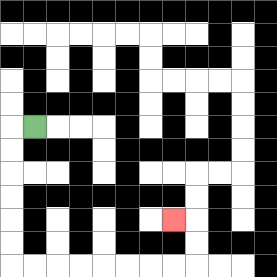{'start': '[1, 5]', 'end': '[7, 9]', 'path_directions': 'L,D,D,D,D,D,D,R,R,R,R,R,R,R,R,U,U,L', 'path_coordinates': '[[1, 5], [0, 5], [0, 6], [0, 7], [0, 8], [0, 9], [0, 10], [0, 11], [1, 11], [2, 11], [3, 11], [4, 11], [5, 11], [6, 11], [7, 11], [8, 11], [8, 10], [8, 9], [7, 9]]'}